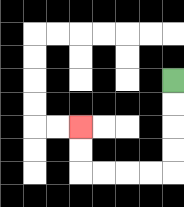{'start': '[7, 3]', 'end': '[3, 5]', 'path_directions': 'D,D,D,D,L,L,L,L,U,U', 'path_coordinates': '[[7, 3], [7, 4], [7, 5], [7, 6], [7, 7], [6, 7], [5, 7], [4, 7], [3, 7], [3, 6], [3, 5]]'}